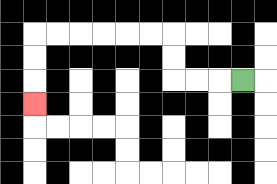{'start': '[10, 3]', 'end': '[1, 4]', 'path_directions': 'L,L,L,U,U,L,L,L,L,L,L,D,D,D', 'path_coordinates': '[[10, 3], [9, 3], [8, 3], [7, 3], [7, 2], [7, 1], [6, 1], [5, 1], [4, 1], [3, 1], [2, 1], [1, 1], [1, 2], [1, 3], [1, 4]]'}